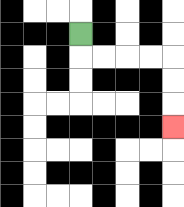{'start': '[3, 1]', 'end': '[7, 5]', 'path_directions': 'D,R,R,R,R,D,D,D', 'path_coordinates': '[[3, 1], [3, 2], [4, 2], [5, 2], [6, 2], [7, 2], [7, 3], [7, 4], [7, 5]]'}